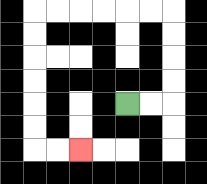{'start': '[5, 4]', 'end': '[3, 6]', 'path_directions': 'R,R,U,U,U,U,L,L,L,L,L,L,D,D,D,D,D,D,R,R', 'path_coordinates': '[[5, 4], [6, 4], [7, 4], [7, 3], [7, 2], [7, 1], [7, 0], [6, 0], [5, 0], [4, 0], [3, 0], [2, 0], [1, 0], [1, 1], [1, 2], [1, 3], [1, 4], [1, 5], [1, 6], [2, 6], [3, 6]]'}